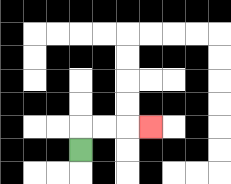{'start': '[3, 6]', 'end': '[6, 5]', 'path_directions': 'U,R,R,R', 'path_coordinates': '[[3, 6], [3, 5], [4, 5], [5, 5], [6, 5]]'}